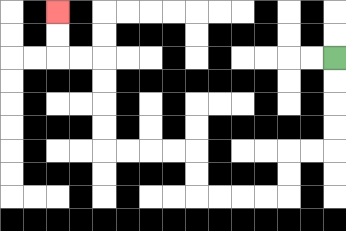{'start': '[14, 2]', 'end': '[2, 0]', 'path_directions': 'D,D,D,D,L,L,D,D,L,L,L,L,U,U,L,L,L,L,U,U,U,U,L,L,U,U', 'path_coordinates': '[[14, 2], [14, 3], [14, 4], [14, 5], [14, 6], [13, 6], [12, 6], [12, 7], [12, 8], [11, 8], [10, 8], [9, 8], [8, 8], [8, 7], [8, 6], [7, 6], [6, 6], [5, 6], [4, 6], [4, 5], [4, 4], [4, 3], [4, 2], [3, 2], [2, 2], [2, 1], [2, 0]]'}